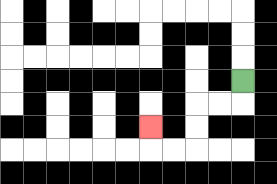{'start': '[10, 3]', 'end': '[6, 5]', 'path_directions': 'D,L,L,D,D,L,L,U', 'path_coordinates': '[[10, 3], [10, 4], [9, 4], [8, 4], [8, 5], [8, 6], [7, 6], [6, 6], [6, 5]]'}